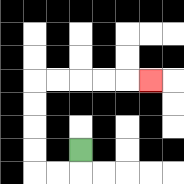{'start': '[3, 6]', 'end': '[6, 3]', 'path_directions': 'D,L,L,U,U,U,U,R,R,R,R,R', 'path_coordinates': '[[3, 6], [3, 7], [2, 7], [1, 7], [1, 6], [1, 5], [1, 4], [1, 3], [2, 3], [3, 3], [4, 3], [5, 3], [6, 3]]'}